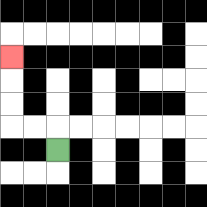{'start': '[2, 6]', 'end': '[0, 2]', 'path_directions': 'U,L,L,U,U,U', 'path_coordinates': '[[2, 6], [2, 5], [1, 5], [0, 5], [0, 4], [0, 3], [0, 2]]'}